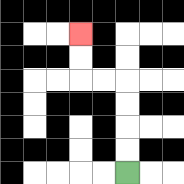{'start': '[5, 7]', 'end': '[3, 1]', 'path_directions': 'U,U,U,U,L,L,U,U', 'path_coordinates': '[[5, 7], [5, 6], [5, 5], [5, 4], [5, 3], [4, 3], [3, 3], [3, 2], [3, 1]]'}